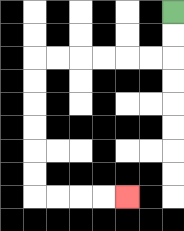{'start': '[7, 0]', 'end': '[5, 8]', 'path_directions': 'D,D,L,L,L,L,L,L,D,D,D,D,D,D,R,R,R,R', 'path_coordinates': '[[7, 0], [7, 1], [7, 2], [6, 2], [5, 2], [4, 2], [3, 2], [2, 2], [1, 2], [1, 3], [1, 4], [1, 5], [1, 6], [1, 7], [1, 8], [2, 8], [3, 8], [4, 8], [5, 8]]'}